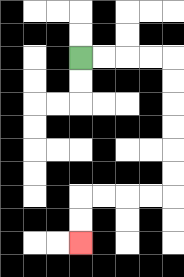{'start': '[3, 2]', 'end': '[3, 10]', 'path_directions': 'R,R,R,R,D,D,D,D,D,D,L,L,L,L,D,D', 'path_coordinates': '[[3, 2], [4, 2], [5, 2], [6, 2], [7, 2], [7, 3], [7, 4], [7, 5], [7, 6], [7, 7], [7, 8], [6, 8], [5, 8], [4, 8], [3, 8], [3, 9], [3, 10]]'}